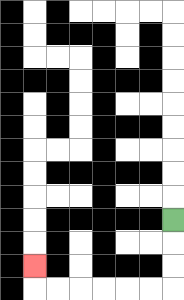{'start': '[7, 9]', 'end': '[1, 11]', 'path_directions': 'D,D,D,L,L,L,L,L,L,U', 'path_coordinates': '[[7, 9], [7, 10], [7, 11], [7, 12], [6, 12], [5, 12], [4, 12], [3, 12], [2, 12], [1, 12], [1, 11]]'}